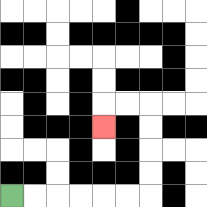{'start': '[0, 8]', 'end': '[4, 5]', 'path_directions': 'R,R,R,R,R,R,U,U,U,U,L,L,D', 'path_coordinates': '[[0, 8], [1, 8], [2, 8], [3, 8], [4, 8], [5, 8], [6, 8], [6, 7], [6, 6], [6, 5], [6, 4], [5, 4], [4, 4], [4, 5]]'}